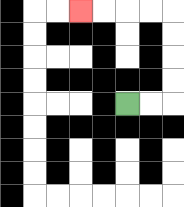{'start': '[5, 4]', 'end': '[3, 0]', 'path_directions': 'R,R,U,U,U,U,L,L,L,L', 'path_coordinates': '[[5, 4], [6, 4], [7, 4], [7, 3], [7, 2], [7, 1], [7, 0], [6, 0], [5, 0], [4, 0], [3, 0]]'}